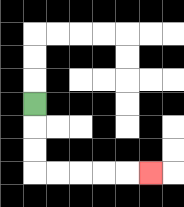{'start': '[1, 4]', 'end': '[6, 7]', 'path_directions': 'D,D,D,R,R,R,R,R', 'path_coordinates': '[[1, 4], [1, 5], [1, 6], [1, 7], [2, 7], [3, 7], [4, 7], [5, 7], [6, 7]]'}